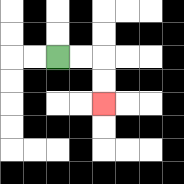{'start': '[2, 2]', 'end': '[4, 4]', 'path_directions': 'R,R,D,D', 'path_coordinates': '[[2, 2], [3, 2], [4, 2], [4, 3], [4, 4]]'}